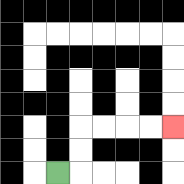{'start': '[2, 7]', 'end': '[7, 5]', 'path_directions': 'R,U,U,R,R,R,R', 'path_coordinates': '[[2, 7], [3, 7], [3, 6], [3, 5], [4, 5], [5, 5], [6, 5], [7, 5]]'}